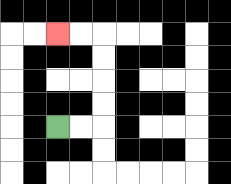{'start': '[2, 5]', 'end': '[2, 1]', 'path_directions': 'R,R,U,U,U,U,L,L', 'path_coordinates': '[[2, 5], [3, 5], [4, 5], [4, 4], [4, 3], [4, 2], [4, 1], [3, 1], [2, 1]]'}